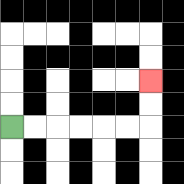{'start': '[0, 5]', 'end': '[6, 3]', 'path_directions': 'R,R,R,R,R,R,U,U', 'path_coordinates': '[[0, 5], [1, 5], [2, 5], [3, 5], [4, 5], [5, 5], [6, 5], [6, 4], [6, 3]]'}